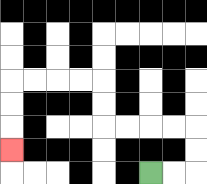{'start': '[6, 7]', 'end': '[0, 6]', 'path_directions': 'R,R,U,U,L,L,L,L,U,U,L,L,L,L,D,D,D', 'path_coordinates': '[[6, 7], [7, 7], [8, 7], [8, 6], [8, 5], [7, 5], [6, 5], [5, 5], [4, 5], [4, 4], [4, 3], [3, 3], [2, 3], [1, 3], [0, 3], [0, 4], [0, 5], [0, 6]]'}